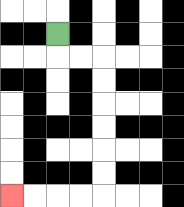{'start': '[2, 1]', 'end': '[0, 8]', 'path_directions': 'D,R,R,D,D,D,D,D,D,L,L,L,L', 'path_coordinates': '[[2, 1], [2, 2], [3, 2], [4, 2], [4, 3], [4, 4], [4, 5], [4, 6], [4, 7], [4, 8], [3, 8], [2, 8], [1, 8], [0, 8]]'}